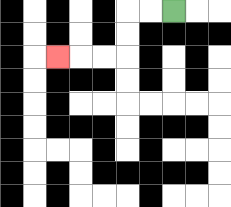{'start': '[7, 0]', 'end': '[2, 2]', 'path_directions': 'L,L,D,D,L,L,L', 'path_coordinates': '[[7, 0], [6, 0], [5, 0], [5, 1], [5, 2], [4, 2], [3, 2], [2, 2]]'}